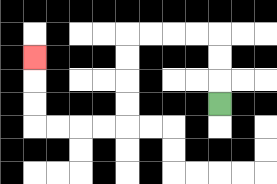{'start': '[9, 4]', 'end': '[1, 2]', 'path_directions': 'U,U,U,L,L,L,L,D,D,D,D,L,L,L,L,U,U,U', 'path_coordinates': '[[9, 4], [9, 3], [9, 2], [9, 1], [8, 1], [7, 1], [6, 1], [5, 1], [5, 2], [5, 3], [5, 4], [5, 5], [4, 5], [3, 5], [2, 5], [1, 5], [1, 4], [1, 3], [1, 2]]'}